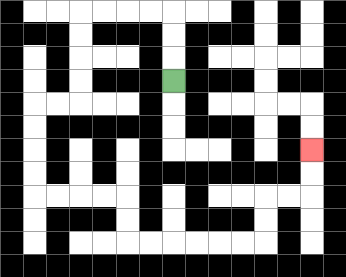{'start': '[7, 3]', 'end': '[13, 6]', 'path_directions': 'U,U,U,L,L,L,L,D,D,D,D,L,L,D,D,D,D,R,R,R,R,D,D,R,R,R,R,R,R,U,U,R,R,U,U', 'path_coordinates': '[[7, 3], [7, 2], [7, 1], [7, 0], [6, 0], [5, 0], [4, 0], [3, 0], [3, 1], [3, 2], [3, 3], [3, 4], [2, 4], [1, 4], [1, 5], [1, 6], [1, 7], [1, 8], [2, 8], [3, 8], [4, 8], [5, 8], [5, 9], [5, 10], [6, 10], [7, 10], [8, 10], [9, 10], [10, 10], [11, 10], [11, 9], [11, 8], [12, 8], [13, 8], [13, 7], [13, 6]]'}